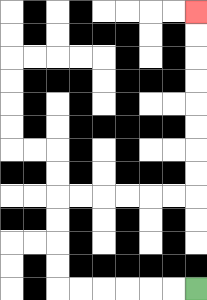{'start': '[8, 12]', 'end': '[8, 0]', 'path_directions': 'L,L,L,L,L,L,U,U,U,U,R,R,R,R,R,R,U,U,U,U,U,U,U,U', 'path_coordinates': '[[8, 12], [7, 12], [6, 12], [5, 12], [4, 12], [3, 12], [2, 12], [2, 11], [2, 10], [2, 9], [2, 8], [3, 8], [4, 8], [5, 8], [6, 8], [7, 8], [8, 8], [8, 7], [8, 6], [8, 5], [8, 4], [8, 3], [8, 2], [8, 1], [8, 0]]'}